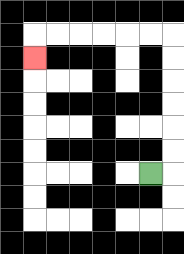{'start': '[6, 7]', 'end': '[1, 2]', 'path_directions': 'R,U,U,U,U,U,U,L,L,L,L,L,L,D', 'path_coordinates': '[[6, 7], [7, 7], [7, 6], [7, 5], [7, 4], [7, 3], [7, 2], [7, 1], [6, 1], [5, 1], [4, 1], [3, 1], [2, 1], [1, 1], [1, 2]]'}